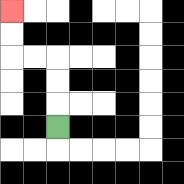{'start': '[2, 5]', 'end': '[0, 0]', 'path_directions': 'U,U,U,L,L,U,U', 'path_coordinates': '[[2, 5], [2, 4], [2, 3], [2, 2], [1, 2], [0, 2], [0, 1], [0, 0]]'}